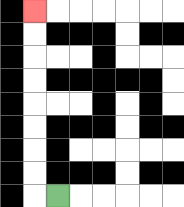{'start': '[2, 8]', 'end': '[1, 0]', 'path_directions': 'L,U,U,U,U,U,U,U,U', 'path_coordinates': '[[2, 8], [1, 8], [1, 7], [1, 6], [1, 5], [1, 4], [1, 3], [1, 2], [1, 1], [1, 0]]'}